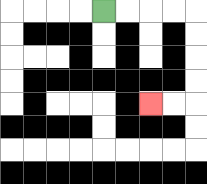{'start': '[4, 0]', 'end': '[6, 4]', 'path_directions': 'R,R,R,R,D,D,D,D,L,L', 'path_coordinates': '[[4, 0], [5, 0], [6, 0], [7, 0], [8, 0], [8, 1], [8, 2], [8, 3], [8, 4], [7, 4], [6, 4]]'}